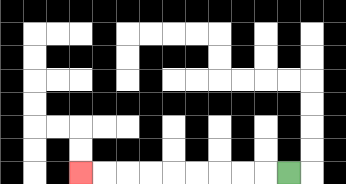{'start': '[12, 7]', 'end': '[3, 7]', 'path_directions': 'L,L,L,L,L,L,L,L,L', 'path_coordinates': '[[12, 7], [11, 7], [10, 7], [9, 7], [8, 7], [7, 7], [6, 7], [5, 7], [4, 7], [3, 7]]'}